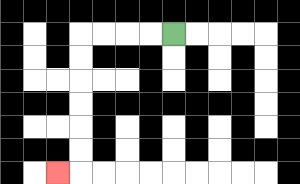{'start': '[7, 1]', 'end': '[2, 7]', 'path_directions': 'L,L,L,L,D,D,D,D,D,D,L', 'path_coordinates': '[[7, 1], [6, 1], [5, 1], [4, 1], [3, 1], [3, 2], [3, 3], [3, 4], [3, 5], [3, 6], [3, 7], [2, 7]]'}